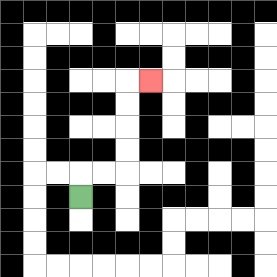{'start': '[3, 8]', 'end': '[6, 3]', 'path_directions': 'U,R,R,U,U,U,U,R', 'path_coordinates': '[[3, 8], [3, 7], [4, 7], [5, 7], [5, 6], [5, 5], [5, 4], [5, 3], [6, 3]]'}